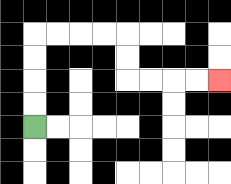{'start': '[1, 5]', 'end': '[9, 3]', 'path_directions': 'U,U,U,U,R,R,R,R,D,D,R,R,R,R', 'path_coordinates': '[[1, 5], [1, 4], [1, 3], [1, 2], [1, 1], [2, 1], [3, 1], [4, 1], [5, 1], [5, 2], [5, 3], [6, 3], [7, 3], [8, 3], [9, 3]]'}